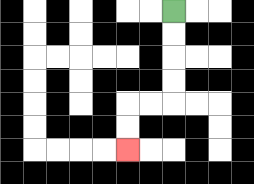{'start': '[7, 0]', 'end': '[5, 6]', 'path_directions': 'D,D,D,D,L,L,D,D', 'path_coordinates': '[[7, 0], [7, 1], [7, 2], [7, 3], [7, 4], [6, 4], [5, 4], [5, 5], [5, 6]]'}